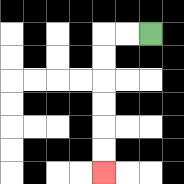{'start': '[6, 1]', 'end': '[4, 7]', 'path_directions': 'L,L,D,D,D,D,D,D', 'path_coordinates': '[[6, 1], [5, 1], [4, 1], [4, 2], [4, 3], [4, 4], [4, 5], [4, 6], [4, 7]]'}